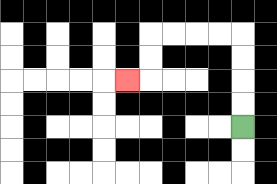{'start': '[10, 5]', 'end': '[5, 3]', 'path_directions': 'U,U,U,U,L,L,L,L,D,D,L', 'path_coordinates': '[[10, 5], [10, 4], [10, 3], [10, 2], [10, 1], [9, 1], [8, 1], [7, 1], [6, 1], [6, 2], [6, 3], [5, 3]]'}